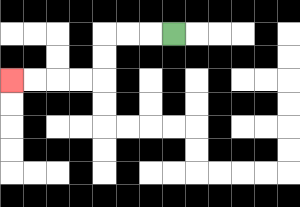{'start': '[7, 1]', 'end': '[0, 3]', 'path_directions': 'L,L,L,D,D,L,L,L,L', 'path_coordinates': '[[7, 1], [6, 1], [5, 1], [4, 1], [4, 2], [4, 3], [3, 3], [2, 3], [1, 3], [0, 3]]'}